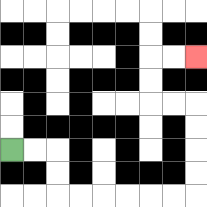{'start': '[0, 6]', 'end': '[8, 2]', 'path_directions': 'R,R,D,D,R,R,R,R,R,R,U,U,U,U,L,L,U,U,R,R', 'path_coordinates': '[[0, 6], [1, 6], [2, 6], [2, 7], [2, 8], [3, 8], [4, 8], [5, 8], [6, 8], [7, 8], [8, 8], [8, 7], [8, 6], [8, 5], [8, 4], [7, 4], [6, 4], [6, 3], [6, 2], [7, 2], [8, 2]]'}